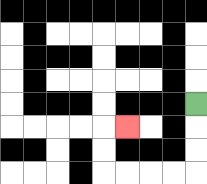{'start': '[8, 4]', 'end': '[5, 5]', 'path_directions': 'D,D,D,L,L,L,L,U,U,R', 'path_coordinates': '[[8, 4], [8, 5], [8, 6], [8, 7], [7, 7], [6, 7], [5, 7], [4, 7], [4, 6], [4, 5], [5, 5]]'}